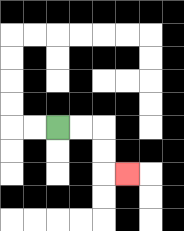{'start': '[2, 5]', 'end': '[5, 7]', 'path_directions': 'R,R,D,D,R', 'path_coordinates': '[[2, 5], [3, 5], [4, 5], [4, 6], [4, 7], [5, 7]]'}